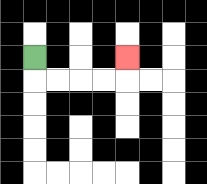{'start': '[1, 2]', 'end': '[5, 2]', 'path_directions': 'D,R,R,R,R,U', 'path_coordinates': '[[1, 2], [1, 3], [2, 3], [3, 3], [4, 3], [5, 3], [5, 2]]'}